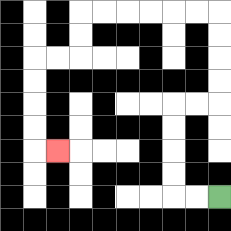{'start': '[9, 8]', 'end': '[2, 6]', 'path_directions': 'L,L,U,U,U,U,R,R,U,U,U,U,L,L,L,L,L,L,D,D,L,L,D,D,D,D,R', 'path_coordinates': '[[9, 8], [8, 8], [7, 8], [7, 7], [7, 6], [7, 5], [7, 4], [8, 4], [9, 4], [9, 3], [9, 2], [9, 1], [9, 0], [8, 0], [7, 0], [6, 0], [5, 0], [4, 0], [3, 0], [3, 1], [3, 2], [2, 2], [1, 2], [1, 3], [1, 4], [1, 5], [1, 6], [2, 6]]'}